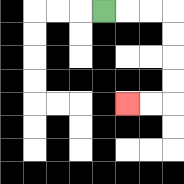{'start': '[4, 0]', 'end': '[5, 4]', 'path_directions': 'R,R,R,D,D,D,D,L,L', 'path_coordinates': '[[4, 0], [5, 0], [6, 0], [7, 0], [7, 1], [7, 2], [7, 3], [7, 4], [6, 4], [5, 4]]'}